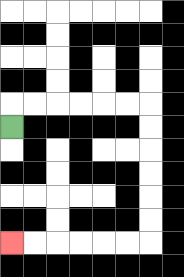{'start': '[0, 5]', 'end': '[0, 10]', 'path_directions': 'U,R,R,R,R,R,R,D,D,D,D,D,D,L,L,L,L,L,L', 'path_coordinates': '[[0, 5], [0, 4], [1, 4], [2, 4], [3, 4], [4, 4], [5, 4], [6, 4], [6, 5], [6, 6], [6, 7], [6, 8], [6, 9], [6, 10], [5, 10], [4, 10], [3, 10], [2, 10], [1, 10], [0, 10]]'}